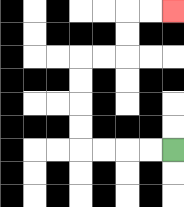{'start': '[7, 6]', 'end': '[7, 0]', 'path_directions': 'L,L,L,L,U,U,U,U,R,R,U,U,R,R', 'path_coordinates': '[[7, 6], [6, 6], [5, 6], [4, 6], [3, 6], [3, 5], [3, 4], [3, 3], [3, 2], [4, 2], [5, 2], [5, 1], [5, 0], [6, 0], [7, 0]]'}